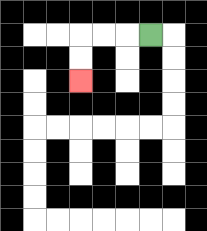{'start': '[6, 1]', 'end': '[3, 3]', 'path_directions': 'L,L,L,D,D', 'path_coordinates': '[[6, 1], [5, 1], [4, 1], [3, 1], [3, 2], [3, 3]]'}